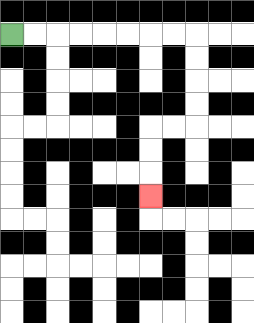{'start': '[0, 1]', 'end': '[6, 8]', 'path_directions': 'R,R,R,R,R,R,R,R,D,D,D,D,L,L,D,D,D', 'path_coordinates': '[[0, 1], [1, 1], [2, 1], [3, 1], [4, 1], [5, 1], [6, 1], [7, 1], [8, 1], [8, 2], [8, 3], [8, 4], [8, 5], [7, 5], [6, 5], [6, 6], [6, 7], [6, 8]]'}